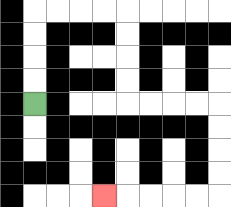{'start': '[1, 4]', 'end': '[4, 8]', 'path_directions': 'U,U,U,U,R,R,R,R,D,D,D,D,R,R,R,R,D,D,D,D,L,L,L,L,L', 'path_coordinates': '[[1, 4], [1, 3], [1, 2], [1, 1], [1, 0], [2, 0], [3, 0], [4, 0], [5, 0], [5, 1], [5, 2], [5, 3], [5, 4], [6, 4], [7, 4], [8, 4], [9, 4], [9, 5], [9, 6], [9, 7], [9, 8], [8, 8], [7, 8], [6, 8], [5, 8], [4, 8]]'}